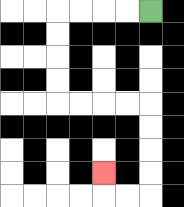{'start': '[6, 0]', 'end': '[4, 7]', 'path_directions': 'L,L,L,L,D,D,D,D,R,R,R,R,D,D,D,D,L,L,U', 'path_coordinates': '[[6, 0], [5, 0], [4, 0], [3, 0], [2, 0], [2, 1], [2, 2], [2, 3], [2, 4], [3, 4], [4, 4], [5, 4], [6, 4], [6, 5], [6, 6], [6, 7], [6, 8], [5, 8], [4, 8], [4, 7]]'}